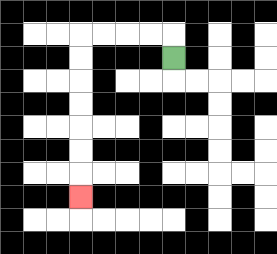{'start': '[7, 2]', 'end': '[3, 8]', 'path_directions': 'U,L,L,L,L,D,D,D,D,D,D,D', 'path_coordinates': '[[7, 2], [7, 1], [6, 1], [5, 1], [4, 1], [3, 1], [3, 2], [3, 3], [3, 4], [3, 5], [3, 6], [3, 7], [3, 8]]'}